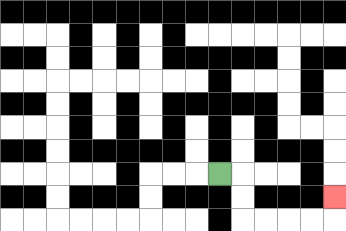{'start': '[9, 7]', 'end': '[14, 8]', 'path_directions': 'R,D,D,R,R,R,R,U', 'path_coordinates': '[[9, 7], [10, 7], [10, 8], [10, 9], [11, 9], [12, 9], [13, 9], [14, 9], [14, 8]]'}